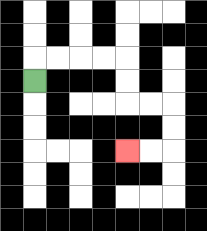{'start': '[1, 3]', 'end': '[5, 6]', 'path_directions': 'U,R,R,R,R,D,D,R,R,D,D,L,L', 'path_coordinates': '[[1, 3], [1, 2], [2, 2], [3, 2], [4, 2], [5, 2], [5, 3], [5, 4], [6, 4], [7, 4], [7, 5], [7, 6], [6, 6], [5, 6]]'}